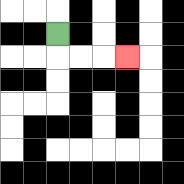{'start': '[2, 1]', 'end': '[5, 2]', 'path_directions': 'D,R,R,R', 'path_coordinates': '[[2, 1], [2, 2], [3, 2], [4, 2], [5, 2]]'}